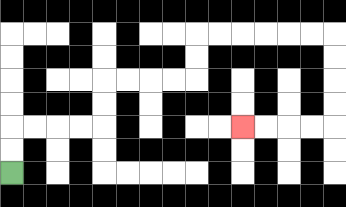{'start': '[0, 7]', 'end': '[10, 5]', 'path_directions': 'U,U,R,R,R,R,U,U,R,R,R,R,U,U,R,R,R,R,R,R,D,D,D,D,L,L,L,L', 'path_coordinates': '[[0, 7], [0, 6], [0, 5], [1, 5], [2, 5], [3, 5], [4, 5], [4, 4], [4, 3], [5, 3], [6, 3], [7, 3], [8, 3], [8, 2], [8, 1], [9, 1], [10, 1], [11, 1], [12, 1], [13, 1], [14, 1], [14, 2], [14, 3], [14, 4], [14, 5], [13, 5], [12, 5], [11, 5], [10, 5]]'}